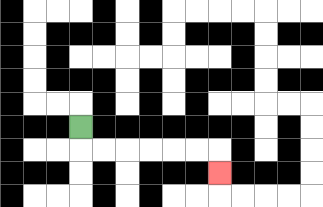{'start': '[3, 5]', 'end': '[9, 7]', 'path_directions': 'D,R,R,R,R,R,R,D', 'path_coordinates': '[[3, 5], [3, 6], [4, 6], [5, 6], [6, 6], [7, 6], [8, 6], [9, 6], [9, 7]]'}